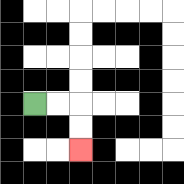{'start': '[1, 4]', 'end': '[3, 6]', 'path_directions': 'R,R,D,D', 'path_coordinates': '[[1, 4], [2, 4], [3, 4], [3, 5], [3, 6]]'}